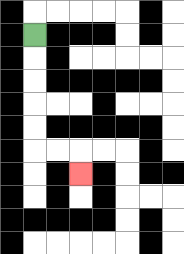{'start': '[1, 1]', 'end': '[3, 7]', 'path_directions': 'D,D,D,D,D,R,R,D', 'path_coordinates': '[[1, 1], [1, 2], [1, 3], [1, 4], [1, 5], [1, 6], [2, 6], [3, 6], [3, 7]]'}